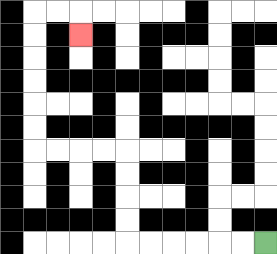{'start': '[11, 10]', 'end': '[3, 1]', 'path_directions': 'L,L,L,L,L,L,U,U,U,U,L,L,L,L,U,U,U,U,U,U,R,R,D', 'path_coordinates': '[[11, 10], [10, 10], [9, 10], [8, 10], [7, 10], [6, 10], [5, 10], [5, 9], [5, 8], [5, 7], [5, 6], [4, 6], [3, 6], [2, 6], [1, 6], [1, 5], [1, 4], [1, 3], [1, 2], [1, 1], [1, 0], [2, 0], [3, 0], [3, 1]]'}